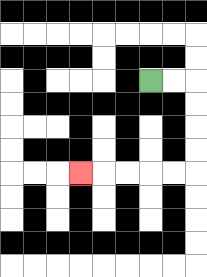{'start': '[6, 3]', 'end': '[3, 7]', 'path_directions': 'R,R,D,D,D,D,L,L,L,L,L', 'path_coordinates': '[[6, 3], [7, 3], [8, 3], [8, 4], [8, 5], [8, 6], [8, 7], [7, 7], [6, 7], [5, 7], [4, 7], [3, 7]]'}